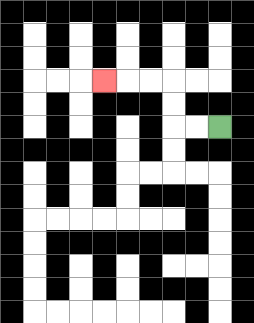{'start': '[9, 5]', 'end': '[4, 3]', 'path_directions': 'L,L,U,U,L,L,L', 'path_coordinates': '[[9, 5], [8, 5], [7, 5], [7, 4], [7, 3], [6, 3], [5, 3], [4, 3]]'}